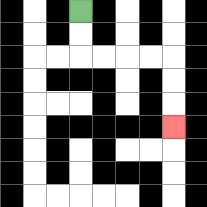{'start': '[3, 0]', 'end': '[7, 5]', 'path_directions': 'D,D,R,R,R,R,D,D,D', 'path_coordinates': '[[3, 0], [3, 1], [3, 2], [4, 2], [5, 2], [6, 2], [7, 2], [7, 3], [7, 4], [7, 5]]'}